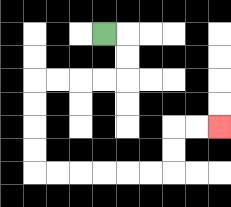{'start': '[4, 1]', 'end': '[9, 5]', 'path_directions': 'R,D,D,L,L,L,L,D,D,D,D,R,R,R,R,R,R,U,U,R,R', 'path_coordinates': '[[4, 1], [5, 1], [5, 2], [5, 3], [4, 3], [3, 3], [2, 3], [1, 3], [1, 4], [1, 5], [1, 6], [1, 7], [2, 7], [3, 7], [4, 7], [5, 7], [6, 7], [7, 7], [7, 6], [7, 5], [8, 5], [9, 5]]'}